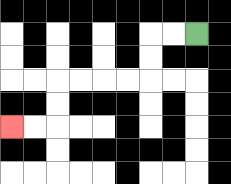{'start': '[8, 1]', 'end': '[0, 5]', 'path_directions': 'L,L,D,D,L,L,L,L,D,D,L,L', 'path_coordinates': '[[8, 1], [7, 1], [6, 1], [6, 2], [6, 3], [5, 3], [4, 3], [3, 3], [2, 3], [2, 4], [2, 5], [1, 5], [0, 5]]'}